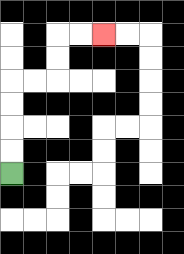{'start': '[0, 7]', 'end': '[4, 1]', 'path_directions': 'U,U,U,U,R,R,U,U,R,R', 'path_coordinates': '[[0, 7], [0, 6], [0, 5], [0, 4], [0, 3], [1, 3], [2, 3], [2, 2], [2, 1], [3, 1], [4, 1]]'}